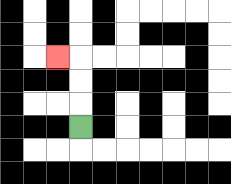{'start': '[3, 5]', 'end': '[2, 2]', 'path_directions': 'U,U,U,L', 'path_coordinates': '[[3, 5], [3, 4], [3, 3], [3, 2], [2, 2]]'}